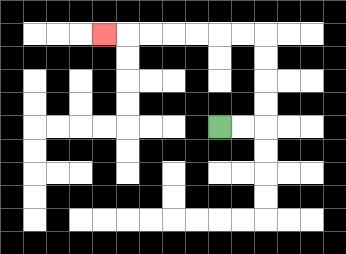{'start': '[9, 5]', 'end': '[4, 1]', 'path_directions': 'R,R,U,U,U,U,L,L,L,L,L,L,L', 'path_coordinates': '[[9, 5], [10, 5], [11, 5], [11, 4], [11, 3], [11, 2], [11, 1], [10, 1], [9, 1], [8, 1], [7, 1], [6, 1], [5, 1], [4, 1]]'}